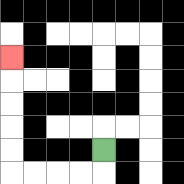{'start': '[4, 6]', 'end': '[0, 2]', 'path_directions': 'D,L,L,L,L,U,U,U,U,U', 'path_coordinates': '[[4, 6], [4, 7], [3, 7], [2, 7], [1, 7], [0, 7], [0, 6], [0, 5], [0, 4], [0, 3], [0, 2]]'}